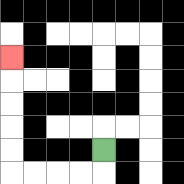{'start': '[4, 6]', 'end': '[0, 2]', 'path_directions': 'D,L,L,L,L,U,U,U,U,U', 'path_coordinates': '[[4, 6], [4, 7], [3, 7], [2, 7], [1, 7], [0, 7], [0, 6], [0, 5], [0, 4], [0, 3], [0, 2]]'}